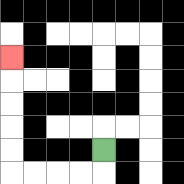{'start': '[4, 6]', 'end': '[0, 2]', 'path_directions': 'D,L,L,L,L,U,U,U,U,U', 'path_coordinates': '[[4, 6], [4, 7], [3, 7], [2, 7], [1, 7], [0, 7], [0, 6], [0, 5], [0, 4], [0, 3], [0, 2]]'}